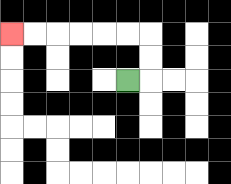{'start': '[5, 3]', 'end': '[0, 1]', 'path_directions': 'R,U,U,L,L,L,L,L,L', 'path_coordinates': '[[5, 3], [6, 3], [6, 2], [6, 1], [5, 1], [4, 1], [3, 1], [2, 1], [1, 1], [0, 1]]'}